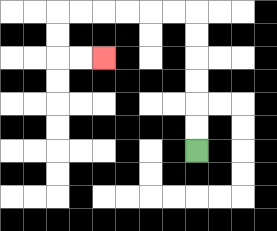{'start': '[8, 6]', 'end': '[4, 2]', 'path_directions': 'U,U,U,U,U,U,L,L,L,L,L,L,D,D,R,R', 'path_coordinates': '[[8, 6], [8, 5], [8, 4], [8, 3], [8, 2], [8, 1], [8, 0], [7, 0], [6, 0], [5, 0], [4, 0], [3, 0], [2, 0], [2, 1], [2, 2], [3, 2], [4, 2]]'}